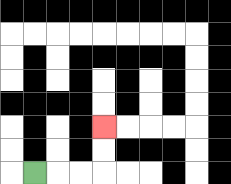{'start': '[1, 7]', 'end': '[4, 5]', 'path_directions': 'R,R,R,U,U', 'path_coordinates': '[[1, 7], [2, 7], [3, 7], [4, 7], [4, 6], [4, 5]]'}